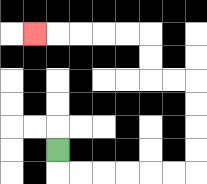{'start': '[2, 6]', 'end': '[1, 1]', 'path_directions': 'D,R,R,R,R,R,R,U,U,U,U,L,L,U,U,L,L,L,L,L', 'path_coordinates': '[[2, 6], [2, 7], [3, 7], [4, 7], [5, 7], [6, 7], [7, 7], [8, 7], [8, 6], [8, 5], [8, 4], [8, 3], [7, 3], [6, 3], [6, 2], [6, 1], [5, 1], [4, 1], [3, 1], [2, 1], [1, 1]]'}